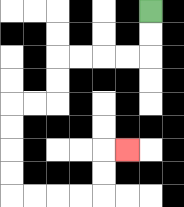{'start': '[6, 0]', 'end': '[5, 6]', 'path_directions': 'D,D,L,L,L,L,D,D,L,L,D,D,D,D,R,R,R,R,U,U,R', 'path_coordinates': '[[6, 0], [6, 1], [6, 2], [5, 2], [4, 2], [3, 2], [2, 2], [2, 3], [2, 4], [1, 4], [0, 4], [0, 5], [0, 6], [0, 7], [0, 8], [1, 8], [2, 8], [3, 8], [4, 8], [4, 7], [4, 6], [5, 6]]'}